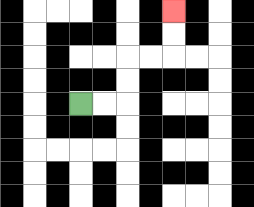{'start': '[3, 4]', 'end': '[7, 0]', 'path_directions': 'R,R,U,U,R,R,U,U', 'path_coordinates': '[[3, 4], [4, 4], [5, 4], [5, 3], [5, 2], [6, 2], [7, 2], [7, 1], [7, 0]]'}